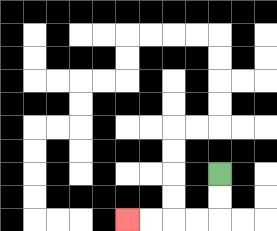{'start': '[9, 7]', 'end': '[5, 9]', 'path_directions': 'D,D,L,L,L,L', 'path_coordinates': '[[9, 7], [9, 8], [9, 9], [8, 9], [7, 9], [6, 9], [5, 9]]'}